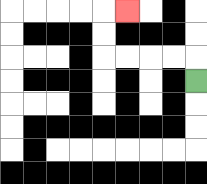{'start': '[8, 3]', 'end': '[5, 0]', 'path_directions': 'U,L,L,L,L,U,U,R', 'path_coordinates': '[[8, 3], [8, 2], [7, 2], [6, 2], [5, 2], [4, 2], [4, 1], [4, 0], [5, 0]]'}